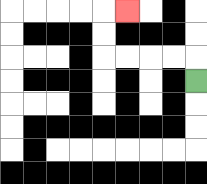{'start': '[8, 3]', 'end': '[5, 0]', 'path_directions': 'U,L,L,L,L,U,U,R', 'path_coordinates': '[[8, 3], [8, 2], [7, 2], [6, 2], [5, 2], [4, 2], [4, 1], [4, 0], [5, 0]]'}